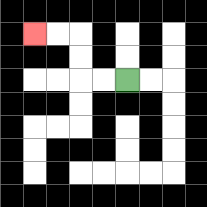{'start': '[5, 3]', 'end': '[1, 1]', 'path_directions': 'L,L,U,U,L,L', 'path_coordinates': '[[5, 3], [4, 3], [3, 3], [3, 2], [3, 1], [2, 1], [1, 1]]'}